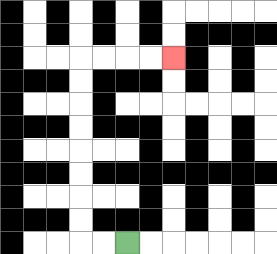{'start': '[5, 10]', 'end': '[7, 2]', 'path_directions': 'L,L,U,U,U,U,U,U,U,U,R,R,R,R', 'path_coordinates': '[[5, 10], [4, 10], [3, 10], [3, 9], [3, 8], [3, 7], [3, 6], [3, 5], [3, 4], [3, 3], [3, 2], [4, 2], [5, 2], [6, 2], [7, 2]]'}